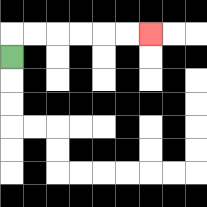{'start': '[0, 2]', 'end': '[6, 1]', 'path_directions': 'U,R,R,R,R,R,R', 'path_coordinates': '[[0, 2], [0, 1], [1, 1], [2, 1], [3, 1], [4, 1], [5, 1], [6, 1]]'}